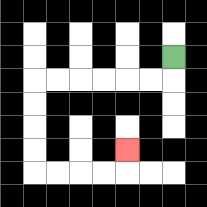{'start': '[7, 2]', 'end': '[5, 6]', 'path_directions': 'D,L,L,L,L,L,L,D,D,D,D,R,R,R,R,U', 'path_coordinates': '[[7, 2], [7, 3], [6, 3], [5, 3], [4, 3], [3, 3], [2, 3], [1, 3], [1, 4], [1, 5], [1, 6], [1, 7], [2, 7], [3, 7], [4, 7], [5, 7], [5, 6]]'}